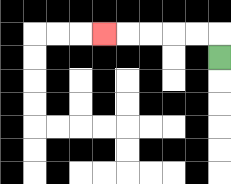{'start': '[9, 2]', 'end': '[4, 1]', 'path_directions': 'U,L,L,L,L,L', 'path_coordinates': '[[9, 2], [9, 1], [8, 1], [7, 1], [6, 1], [5, 1], [4, 1]]'}